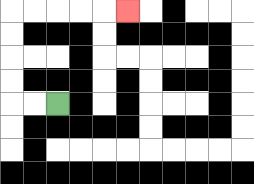{'start': '[2, 4]', 'end': '[5, 0]', 'path_directions': 'L,L,U,U,U,U,R,R,R,R,R', 'path_coordinates': '[[2, 4], [1, 4], [0, 4], [0, 3], [0, 2], [0, 1], [0, 0], [1, 0], [2, 0], [3, 0], [4, 0], [5, 0]]'}